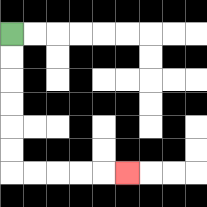{'start': '[0, 1]', 'end': '[5, 7]', 'path_directions': 'D,D,D,D,D,D,R,R,R,R,R', 'path_coordinates': '[[0, 1], [0, 2], [0, 3], [0, 4], [0, 5], [0, 6], [0, 7], [1, 7], [2, 7], [3, 7], [4, 7], [5, 7]]'}